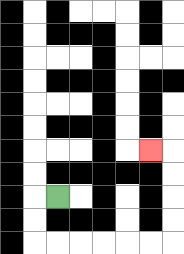{'start': '[2, 8]', 'end': '[6, 6]', 'path_directions': 'L,D,D,R,R,R,R,R,R,U,U,U,U,L', 'path_coordinates': '[[2, 8], [1, 8], [1, 9], [1, 10], [2, 10], [3, 10], [4, 10], [5, 10], [6, 10], [7, 10], [7, 9], [7, 8], [7, 7], [7, 6], [6, 6]]'}